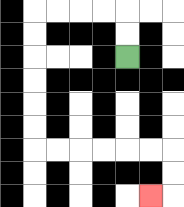{'start': '[5, 2]', 'end': '[6, 8]', 'path_directions': 'U,U,L,L,L,L,D,D,D,D,D,D,R,R,R,R,R,R,D,D,L', 'path_coordinates': '[[5, 2], [5, 1], [5, 0], [4, 0], [3, 0], [2, 0], [1, 0], [1, 1], [1, 2], [1, 3], [1, 4], [1, 5], [1, 6], [2, 6], [3, 6], [4, 6], [5, 6], [6, 6], [7, 6], [7, 7], [7, 8], [6, 8]]'}